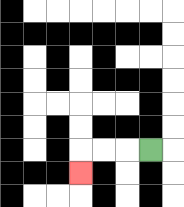{'start': '[6, 6]', 'end': '[3, 7]', 'path_directions': 'L,L,L,D', 'path_coordinates': '[[6, 6], [5, 6], [4, 6], [3, 6], [3, 7]]'}